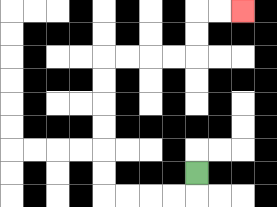{'start': '[8, 7]', 'end': '[10, 0]', 'path_directions': 'D,L,L,L,L,U,U,U,U,U,U,R,R,R,R,U,U,R,R', 'path_coordinates': '[[8, 7], [8, 8], [7, 8], [6, 8], [5, 8], [4, 8], [4, 7], [4, 6], [4, 5], [4, 4], [4, 3], [4, 2], [5, 2], [6, 2], [7, 2], [8, 2], [8, 1], [8, 0], [9, 0], [10, 0]]'}